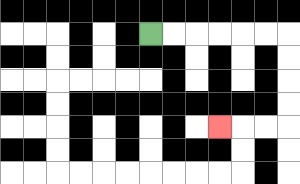{'start': '[6, 1]', 'end': '[9, 5]', 'path_directions': 'R,R,R,R,R,R,D,D,D,D,L,L,L', 'path_coordinates': '[[6, 1], [7, 1], [8, 1], [9, 1], [10, 1], [11, 1], [12, 1], [12, 2], [12, 3], [12, 4], [12, 5], [11, 5], [10, 5], [9, 5]]'}